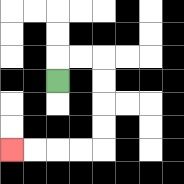{'start': '[2, 3]', 'end': '[0, 6]', 'path_directions': 'U,R,R,D,D,D,D,L,L,L,L', 'path_coordinates': '[[2, 3], [2, 2], [3, 2], [4, 2], [4, 3], [4, 4], [4, 5], [4, 6], [3, 6], [2, 6], [1, 6], [0, 6]]'}